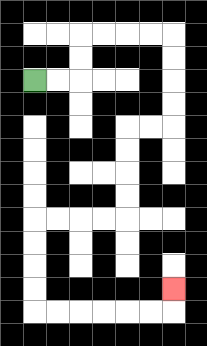{'start': '[1, 3]', 'end': '[7, 12]', 'path_directions': 'R,R,U,U,R,R,R,R,D,D,D,D,L,L,D,D,D,D,L,L,L,L,D,D,D,D,R,R,R,R,R,R,U', 'path_coordinates': '[[1, 3], [2, 3], [3, 3], [3, 2], [3, 1], [4, 1], [5, 1], [6, 1], [7, 1], [7, 2], [7, 3], [7, 4], [7, 5], [6, 5], [5, 5], [5, 6], [5, 7], [5, 8], [5, 9], [4, 9], [3, 9], [2, 9], [1, 9], [1, 10], [1, 11], [1, 12], [1, 13], [2, 13], [3, 13], [4, 13], [5, 13], [6, 13], [7, 13], [7, 12]]'}